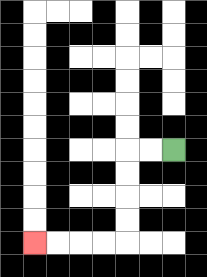{'start': '[7, 6]', 'end': '[1, 10]', 'path_directions': 'L,L,D,D,D,D,L,L,L,L', 'path_coordinates': '[[7, 6], [6, 6], [5, 6], [5, 7], [5, 8], [5, 9], [5, 10], [4, 10], [3, 10], [2, 10], [1, 10]]'}